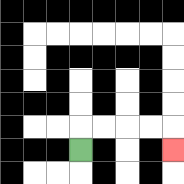{'start': '[3, 6]', 'end': '[7, 6]', 'path_directions': 'U,R,R,R,R,D', 'path_coordinates': '[[3, 6], [3, 5], [4, 5], [5, 5], [6, 5], [7, 5], [7, 6]]'}